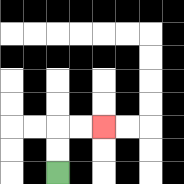{'start': '[2, 7]', 'end': '[4, 5]', 'path_directions': 'U,U,R,R', 'path_coordinates': '[[2, 7], [2, 6], [2, 5], [3, 5], [4, 5]]'}